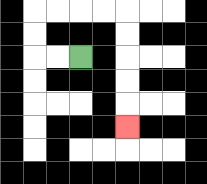{'start': '[3, 2]', 'end': '[5, 5]', 'path_directions': 'L,L,U,U,R,R,R,R,D,D,D,D,D', 'path_coordinates': '[[3, 2], [2, 2], [1, 2], [1, 1], [1, 0], [2, 0], [3, 0], [4, 0], [5, 0], [5, 1], [5, 2], [5, 3], [5, 4], [5, 5]]'}